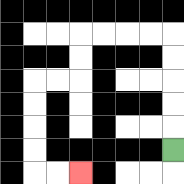{'start': '[7, 6]', 'end': '[3, 7]', 'path_directions': 'U,U,U,U,U,L,L,L,L,D,D,L,L,D,D,D,D,R,R', 'path_coordinates': '[[7, 6], [7, 5], [7, 4], [7, 3], [7, 2], [7, 1], [6, 1], [5, 1], [4, 1], [3, 1], [3, 2], [3, 3], [2, 3], [1, 3], [1, 4], [1, 5], [1, 6], [1, 7], [2, 7], [3, 7]]'}